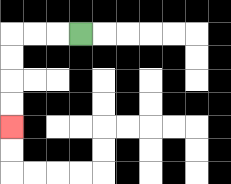{'start': '[3, 1]', 'end': '[0, 5]', 'path_directions': 'L,L,L,D,D,D,D', 'path_coordinates': '[[3, 1], [2, 1], [1, 1], [0, 1], [0, 2], [0, 3], [0, 4], [0, 5]]'}